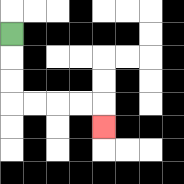{'start': '[0, 1]', 'end': '[4, 5]', 'path_directions': 'D,D,D,R,R,R,R,D', 'path_coordinates': '[[0, 1], [0, 2], [0, 3], [0, 4], [1, 4], [2, 4], [3, 4], [4, 4], [4, 5]]'}